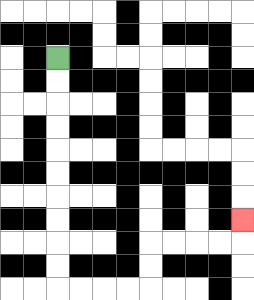{'start': '[2, 2]', 'end': '[10, 9]', 'path_directions': 'D,D,D,D,D,D,D,D,D,D,R,R,R,R,U,U,R,R,R,R,U', 'path_coordinates': '[[2, 2], [2, 3], [2, 4], [2, 5], [2, 6], [2, 7], [2, 8], [2, 9], [2, 10], [2, 11], [2, 12], [3, 12], [4, 12], [5, 12], [6, 12], [6, 11], [6, 10], [7, 10], [8, 10], [9, 10], [10, 10], [10, 9]]'}